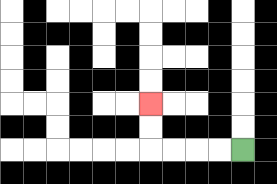{'start': '[10, 6]', 'end': '[6, 4]', 'path_directions': 'L,L,L,L,U,U', 'path_coordinates': '[[10, 6], [9, 6], [8, 6], [7, 6], [6, 6], [6, 5], [6, 4]]'}